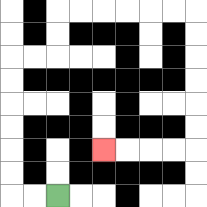{'start': '[2, 8]', 'end': '[4, 6]', 'path_directions': 'L,L,U,U,U,U,U,U,R,R,U,U,R,R,R,R,R,R,D,D,D,D,D,D,L,L,L,L', 'path_coordinates': '[[2, 8], [1, 8], [0, 8], [0, 7], [0, 6], [0, 5], [0, 4], [0, 3], [0, 2], [1, 2], [2, 2], [2, 1], [2, 0], [3, 0], [4, 0], [5, 0], [6, 0], [7, 0], [8, 0], [8, 1], [8, 2], [8, 3], [8, 4], [8, 5], [8, 6], [7, 6], [6, 6], [5, 6], [4, 6]]'}